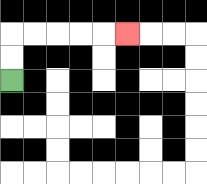{'start': '[0, 3]', 'end': '[5, 1]', 'path_directions': 'U,U,R,R,R,R,R', 'path_coordinates': '[[0, 3], [0, 2], [0, 1], [1, 1], [2, 1], [3, 1], [4, 1], [5, 1]]'}